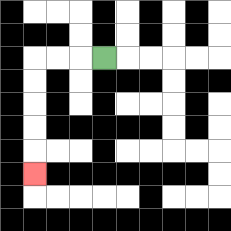{'start': '[4, 2]', 'end': '[1, 7]', 'path_directions': 'L,L,L,D,D,D,D,D', 'path_coordinates': '[[4, 2], [3, 2], [2, 2], [1, 2], [1, 3], [1, 4], [1, 5], [1, 6], [1, 7]]'}